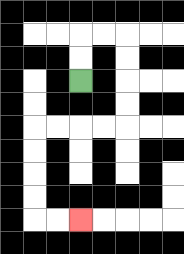{'start': '[3, 3]', 'end': '[3, 9]', 'path_directions': 'U,U,R,R,D,D,D,D,L,L,L,L,D,D,D,D,R,R', 'path_coordinates': '[[3, 3], [3, 2], [3, 1], [4, 1], [5, 1], [5, 2], [5, 3], [5, 4], [5, 5], [4, 5], [3, 5], [2, 5], [1, 5], [1, 6], [1, 7], [1, 8], [1, 9], [2, 9], [3, 9]]'}